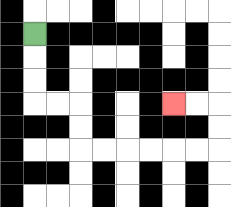{'start': '[1, 1]', 'end': '[7, 4]', 'path_directions': 'D,D,D,R,R,D,D,R,R,R,R,R,R,U,U,L,L', 'path_coordinates': '[[1, 1], [1, 2], [1, 3], [1, 4], [2, 4], [3, 4], [3, 5], [3, 6], [4, 6], [5, 6], [6, 6], [7, 6], [8, 6], [9, 6], [9, 5], [9, 4], [8, 4], [7, 4]]'}